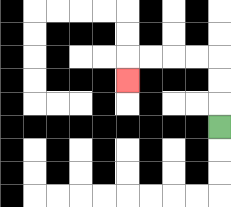{'start': '[9, 5]', 'end': '[5, 3]', 'path_directions': 'U,U,U,L,L,L,L,D', 'path_coordinates': '[[9, 5], [9, 4], [9, 3], [9, 2], [8, 2], [7, 2], [6, 2], [5, 2], [5, 3]]'}